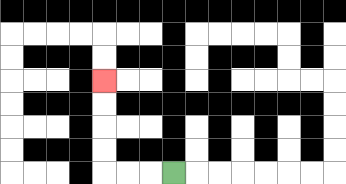{'start': '[7, 7]', 'end': '[4, 3]', 'path_directions': 'L,L,L,U,U,U,U', 'path_coordinates': '[[7, 7], [6, 7], [5, 7], [4, 7], [4, 6], [4, 5], [4, 4], [4, 3]]'}